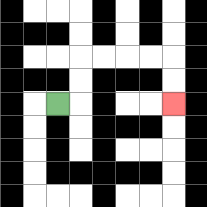{'start': '[2, 4]', 'end': '[7, 4]', 'path_directions': 'R,U,U,R,R,R,R,D,D', 'path_coordinates': '[[2, 4], [3, 4], [3, 3], [3, 2], [4, 2], [5, 2], [6, 2], [7, 2], [7, 3], [7, 4]]'}